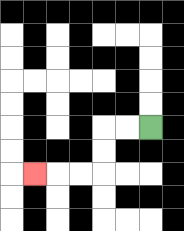{'start': '[6, 5]', 'end': '[1, 7]', 'path_directions': 'L,L,D,D,L,L,L', 'path_coordinates': '[[6, 5], [5, 5], [4, 5], [4, 6], [4, 7], [3, 7], [2, 7], [1, 7]]'}